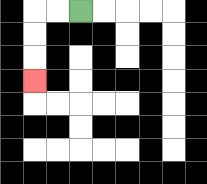{'start': '[3, 0]', 'end': '[1, 3]', 'path_directions': 'L,L,D,D,D', 'path_coordinates': '[[3, 0], [2, 0], [1, 0], [1, 1], [1, 2], [1, 3]]'}